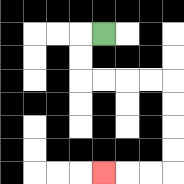{'start': '[4, 1]', 'end': '[4, 7]', 'path_directions': 'L,D,D,R,R,R,R,D,D,D,D,L,L,L', 'path_coordinates': '[[4, 1], [3, 1], [3, 2], [3, 3], [4, 3], [5, 3], [6, 3], [7, 3], [7, 4], [7, 5], [7, 6], [7, 7], [6, 7], [5, 7], [4, 7]]'}